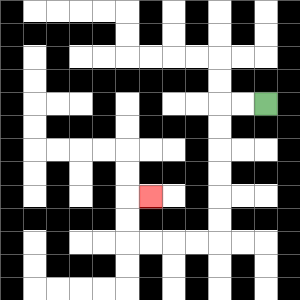{'start': '[11, 4]', 'end': '[6, 8]', 'path_directions': 'L,L,D,D,D,D,D,D,L,L,L,L,U,U,R', 'path_coordinates': '[[11, 4], [10, 4], [9, 4], [9, 5], [9, 6], [9, 7], [9, 8], [9, 9], [9, 10], [8, 10], [7, 10], [6, 10], [5, 10], [5, 9], [5, 8], [6, 8]]'}